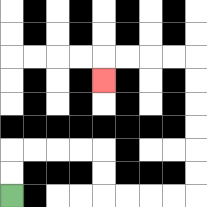{'start': '[0, 8]', 'end': '[4, 3]', 'path_directions': 'U,U,R,R,R,R,D,D,R,R,R,R,U,U,U,U,U,U,L,L,L,L,D', 'path_coordinates': '[[0, 8], [0, 7], [0, 6], [1, 6], [2, 6], [3, 6], [4, 6], [4, 7], [4, 8], [5, 8], [6, 8], [7, 8], [8, 8], [8, 7], [8, 6], [8, 5], [8, 4], [8, 3], [8, 2], [7, 2], [6, 2], [5, 2], [4, 2], [4, 3]]'}